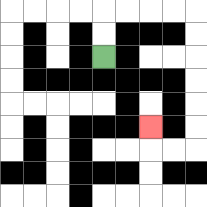{'start': '[4, 2]', 'end': '[6, 5]', 'path_directions': 'U,U,R,R,R,R,D,D,D,D,D,D,L,L,U', 'path_coordinates': '[[4, 2], [4, 1], [4, 0], [5, 0], [6, 0], [7, 0], [8, 0], [8, 1], [8, 2], [8, 3], [8, 4], [8, 5], [8, 6], [7, 6], [6, 6], [6, 5]]'}